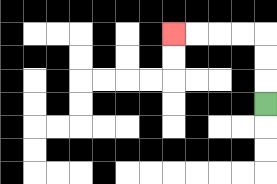{'start': '[11, 4]', 'end': '[7, 1]', 'path_directions': 'U,U,U,L,L,L,L', 'path_coordinates': '[[11, 4], [11, 3], [11, 2], [11, 1], [10, 1], [9, 1], [8, 1], [7, 1]]'}